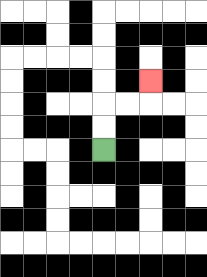{'start': '[4, 6]', 'end': '[6, 3]', 'path_directions': 'U,U,R,R,U', 'path_coordinates': '[[4, 6], [4, 5], [4, 4], [5, 4], [6, 4], [6, 3]]'}